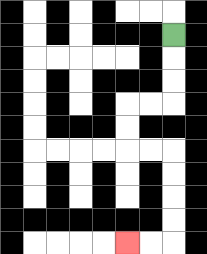{'start': '[7, 1]', 'end': '[5, 10]', 'path_directions': 'D,D,D,L,L,D,D,R,R,D,D,D,D,L,L', 'path_coordinates': '[[7, 1], [7, 2], [7, 3], [7, 4], [6, 4], [5, 4], [5, 5], [5, 6], [6, 6], [7, 6], [7, 7], [7, 8], [7, 9], [7, 10], [6, 10], [5, 10]]'}